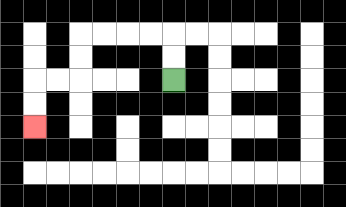{'start': '[7, 3]', 'end': '[1, 5]', 'path_directions': 'U,U,L,L,L,L,D,D,L,L,D,D', 'path_coordinates': '[[7, 3], [7, 2], [7, 1], [6, 1], [5, 1], [4, 1], [3, 1], [3, 2], [3, 3], [2, 3], [1, 3], [1, 4], [1, 5]]'}